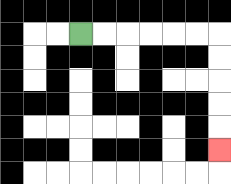{'start': '[3, 1]', 'end': '[9, 6]', 'path_directions': 'R,R,R,R,R,R,D,D,D,D,D', 'path_coordinates': '[[3, 1], [4, 1], [5, 1], [6, 1], [7, 1], [8, 1], [9, 1], [9, 2], [9, 3], [9, 4], [9, 5], [9, 6]]'}